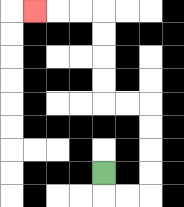{'start': '[4, 7]', 'end': '[1, 0]', 'path_directions': 'D,R,R,U,U,U,U,L,L,U,U,U,U,L,L,L', 'path_coordinates': '[[4, 7], [4, 8], [5, 8], [6, 8], [6, 7], [6, 6], [6, 5], [6, 4], [5, 4], [4, 4], [4, 3], [4, 2], [4, 1], [4, 0], [3, 0], [2, 0], [1, 0]]'}